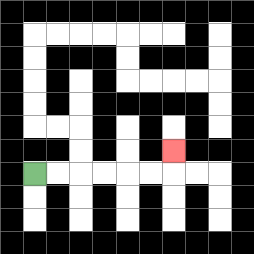{'start': '[1, 7]', 'end': '[7, 6]', 'path_directions': 'R,R,R,R,R,R,U', 'path_coordinates': '[[1, 7], [2, 7], [3, 7], [4, 7], [5, 7], [6, 7], [7, 7], [7, 6]]'}